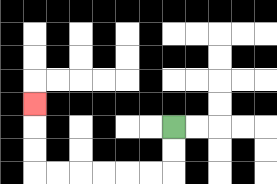{'start': '[7, 5]', 'end': '[1, 4]', 'path_directions': 'D,D,L,L,L,L,L,L,U,U,U', 'path_coordinates': '[[7, 5], [7, 6], [7, 7], [6, 7], [5, 7], [4, 7], [3, 7], [2, 7], [1, 7], [1, 6], [1, 5], [1, 4]]'}